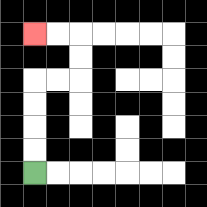{'start': '[1, 7]', 'end': '[1, 1]', 'path_directions': 'U,U,U,U,R,R,U,U,L,L', 'path_coordinates': '[[1, 7], [1, 6], [1, 5], [1, 4], [1, 3], [2, 3], [3, 3], [3, 2], [3, 1], [2, 1], [1, 1]]'}